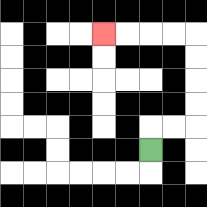{'start': '[6, 6]', 'end': '[4, 1]', 'path_directions': 'U,R,R,U,U,U,U,L,L,L,L', 'path_coordinates': '[[6, 6], [6, 5], [7, 5], [8, 5], [8, 4], [8, 3], [8, 2], [8, 1], [7, 1], [6, 1], [5, 1], [4, 1]]'}